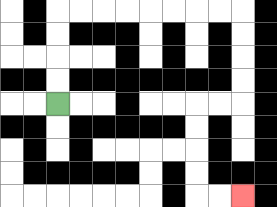{'start': '[2, 4]', 'end': '[10, 8]', 'path_directions': 'U,U,U,U,R,R,R,R,R,R,R,R,D,D,D,D,L,L,D,D,D,D,R,R', 'path_coordinates': '[[2, 4], [2, 3], [2, 2], [2, 1], [2, 0], [3, 0], [4, 0], [5, 0], [6, 0], [7, 0], [8, 0], [9, 0], [10, 0], [10, 1], [10, 2], [10, 3], [10, 4], [9, 4], [8, 4], [8, 5], [8, 6], [8, 7], [8, 8], [9, 8], [10, 8]]'}